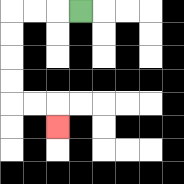{'start': '[3, 0]', 'end': '[2, 5]', 'path_directions': 'L,L,L,D,D,D,D,R,R,D', 'path_coordinates': '[[3, 0], [2, 0], [1, 0], [0, 0], [0, 1], [0, 2], [0, 3], [0, 4], [1, 4], [2, 4], [2, 5]]'}